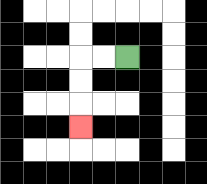{'start': '[5, 2]', 'end': '[3, 5]', 'path_directions': 'L,L,D,D,D', 'path_coordinates': '[[5, 2], [4, 2], [3, 2], [3, 3], [3, 4], [3, 5]]'}